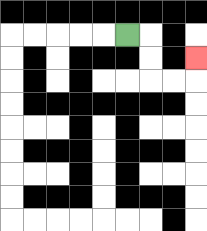{'start': '[5, 1]', 'end': '[8, 2]', 'path_directions': 'R,D,D,R,R,U', 'path_coordinates': '[[5, 1], [6, 1], [6, 2], [6, 3], [7, 3], [8, 3], [8, 2]]'}